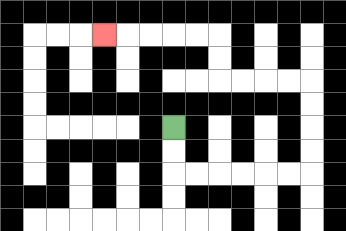{'start': '[7, 5]', 'end': '[4, 1]', 'path_directions': 'D,D,R,R,R,R,R,R,U,U,U,U,L,L,L,L,U,U,L,L,L,L,L', 'path_coordinates': '[[7, 5], [7, 6], [7, 7], [8, 7], [9, 7], [10, 7], [11, 7], [12, 7], [13, 7], [13, 6], [13, 5], [13, 4], [13, 3], [12, 3], [11, 3], [10, 3], [9, 3], [9, 2], [9, 1], [8, 1], [7, 1], [6, 1], [5, 1], [4, 1]]'}